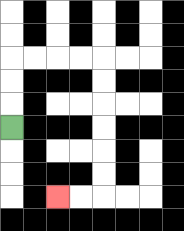{'start': '[0, 5]', 'end': '[2, 8]', 'path_directions': 'U,U,U,R,R,R,R,D,D,D,D,D,D,L,L', 'path_coordinates': '[[0, 5], [0, 4], [0, 3], [0, 2], [1, 2], [2, 2], [3, 2], [4, 2], [4, 3], [4, 4], [4, 5], [4, 6], [4, 7], [4, 8], [3, 8], [2, 8]]'}